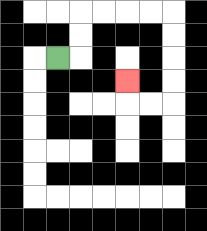{'start': '[2, 2]', 'end': '[5, 3]', 'path_directions': 'R,U,U,R,R,R,R,D,D,D,D,L,L,U', 'path_coordinates': '[[2, 2], [3, 2], [3, 1], [3, 0], [4, 0], [5, 0], [6, 0], [7, 0], [7, 1], [7, 2], [7, 3], [7, 4], [6, 4], [5, 4], [5, 3]]'}